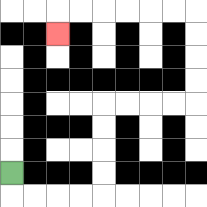{'start': '[0, 7]', 'end': '[2, 1]', 'path_directions': 'D,R,R,R,R,U,U,U,U,R,R,R,R,U,U,U,U,L,L,L,L,L,L,D', 'path_coordinates': '[[0, 7], [0, 8], [1, 8], [2, 8], [3, 8], [4, 8], [4, 7], [4, 6], [4, 5], [4, 4], [5, 4], [6, 4], [7, 4], [8, 4], [8, 3], [8, 2], [8, 1], [8, 0], [7, 0], [6, 0], [5, 0], [4, 0], [3, 0], [2, 0], [2, 1]]'}